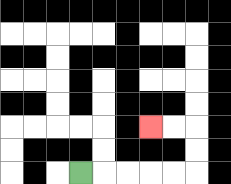{'start': '[3, 7]', 'end': '[6, 5]', 'path_directions': 'R,R,R,R,R,U,U,L,L', 'path_coordinates': '[[3, 7], [4, 7], [5, 7], [6, 7], [7, 7], [8, 7], [8, 6], [8, 5], [7, 5], [6, 5]]'}